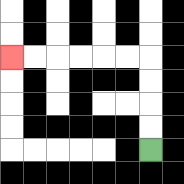{'start': '[6, 6]', 'end': '[0, 2]', 'path_directions': 'U,U,U,U,L,L,L,L,L,L', 'path_coordinates': '[[6, 6], [6, 5], [6, 4], [6, 3], [6, 2], [5, 2], [4, 2], [3, 2], [2, 2], [1, 2], [0, 2]]'}